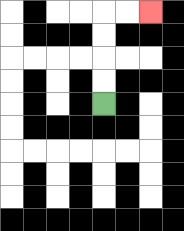{'start': '[4, 4]', 'end': '[6, 0]', 'path_directions': 'U,U,U,U,R,R', 'path_coordinates': '[[4, 4], [4, 3], [4, 2], [4, 1], [4, 0], [5, 0], [6, 0]]'}